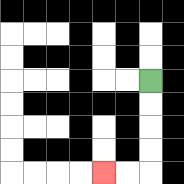{'start': '[6, 3]', 'end': '[4, 7]', 'path_directions': 'D,D,D,D,L,L', 'path_coordinates': '[[6, 3], [6, 4], [6, 5], [6, 6], [6, 7], [5, 7], [4, 7]]'}